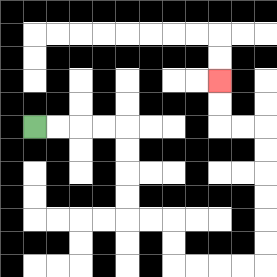{'start': '[1, 5]', 'end': '[9, 3]', 'path_directions': 'R,R,R,R,D,D,D,D,R,R,D,D,R,R,R,R,U,U,U,U,U,U,L,L,U,U', 'path_coordinates': '[[1, 5], [2, 5], [3, 5], [4, 5], [5, 5], [5, 6], [5, 7], [5, 8], [5, 9], [6, 9], [7, 9], [7, 10], [7, 11], [8, 11], [9, 11], [10, 11], [11, 11], [11, 10], [11, 9], [11, 8], [11, 7], [11, 6], [11, 5], [10, 5], [9, 5], [9, 4], [9, 3]]'}